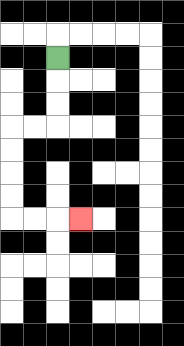{'start': '[2, 2]', 'end': '[3, 9]', 'path_directions': 'D,D,D,L,L,D,D,D,D,R,R,R', 'path_coordinates': '[[2, 2], [2, 3], [2, 4], [2, 5], [1, 5], [0, 5], [0, 6], [0, 7], [0, 8], [0, 9], [1, 9], [2, 9], [3, 9]]'}